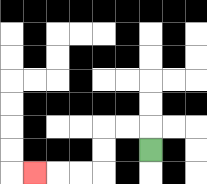{'start': '[6, 6]', 'end': '[1, 7]', 'path_directions': 'U,L,L,D,D,L,L,L', 'path_coordinates': '[[6, 6], [6, 5], [5, 5], [4, 5], [4, 6], [4, 7], [3, 7], [2, 7], [1, 7]]'}